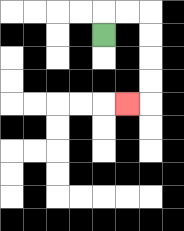{'start': '[4, 1]', 'end': '[5, 4]', 'path_directions': 'U,R,R,D,D,D,D,L', 'path_coordinates': '[[4, 1], [4, 0], [5, 0], [6, 0], [6, 1], [6, 2], [6, 3], [6, 4], [5, 4]]'}